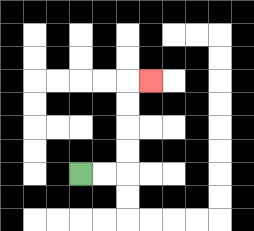{'start': '[3, 7]', 'end': '[6, 3]', 'path_directions': 'R,R,U,U,U,U,R', 'path_coordinates': '[[3, 7], [4, 7], [5, 7], [5, 6], [5, 5], [5, 4], [5, 3], [6, 3]]'}